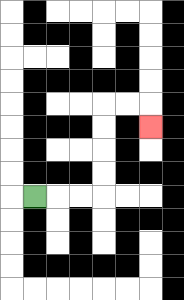{'start': '[1, 8]', 'end': '[6, 5]', 'path_directions': 'R,R,R,U,U,U,U,R,R,D', 'path_coordinates': '[[1, 8], [2, 8], [3, 8], [4, 8], [4, 7], [4, 6], [4, 5], [4, 4], [5, 4], [6, 4], [6, 5]]'}